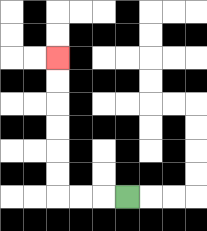{'start': '[5, 8]', 'end': '[2, 2]', 'path_directions': 'L,L,L,U,U,U,U,U,U', 'path_coordinates': '[[5, 8], [4, 8], [3, 8], [2, 8], [2, 7], [2, 6], [2, 5], [2, 4], [2, 3], [2, 2]]'}